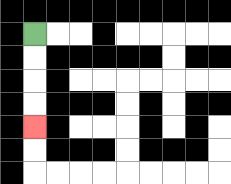{'start': '[1, 1]', 'end': '[1, 5]', 'path_directions': 'D,D,D,D', 'path_coordinates': '[[1, 1], [1, 2], [1, 3], [1, 4], [1, 5]]'}